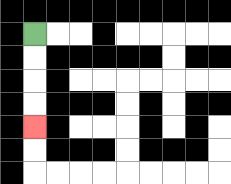{'start': '[1, 1]', 'end': '[1, 5]', 'path_directions': 'D,D,D,D', 'path_coordinates': '[[1, 1], [1, 2], [1, 3], [1, 4], [1, 5]]'}